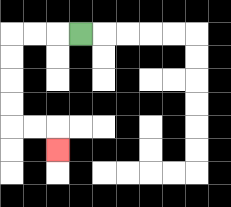{'start': '[3, 1]', 'end': '[2, 6]', 'path_directions': 'L,L,L,D,D,D,D,R,R,D', 'path_coordinates': '[[3, 1], [2, 1], [1, 1], [0, 1], [0, 2], [0, 3], [0, 4], [0, 5], [1, 5], [2, 5], [2, 6]]'}